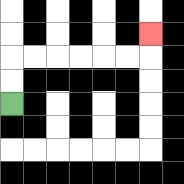{'start': '[0, 4]', 'end': '[6, 1]', 'path_directions': 'U,U,R,R,R,R,R,R,U', 'path_coordinates': '[[0, 4], [0, 3], [0, 2], [1, 2], [2, 2], [3, 2], [4, 2], [5, 2], [6, 2], [6, 1]]'}